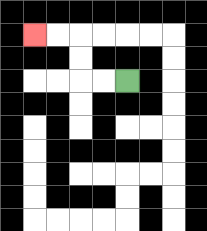{'start': '[5, 3]', 'end': '[1, 1]', 'path_directions': 'L,L,U,U,L,L', 'path_coordinates': '[[5, 3], [4, 3], [3, 3], [3, 2], [3, 1], [2, 1], [1, 1]]'}